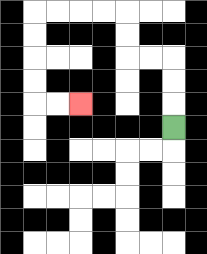{'start': '[7, 5]', 'end': '[3, 4]', 'path_directions': 'U,U,U,L,L,U,U,L,L,L,L,D,D,D,D,R,R', 'path_coordinates': '[[7, 5], [7, 4], [7, 3], [7, 2], [6, 2], [5, 2], [5, 1], [5, 0], [4, 0], [3, 0], [2, 0], [1, 0], [1, 1], [1, 2], [1, 3], [1, 4], [2, 4], [3, 4]]'}